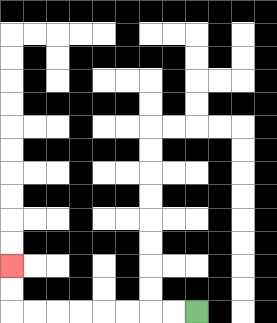{'start': '[8, 13]', 'end': '[0, 11]', 'path_directions': 'L,L,L,L,L,L,L,L,U,U', 'path_coordinates': '[[8, 13], [7, 13], [6, 13], [5, 13], [4, 13], [3, 13], [2, 13], [1, 13], [0, 13], [0, 12], [0, 11]]'}